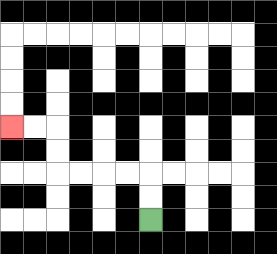{'start': '[6, 9]', 'end': '[0, 5]', 'path_directions': 'U,U,L,L,L,L,U,U,L,L', 'path_coordinates': '[[6, 9], [6, 8], [6, 7], [5, 7], [4, 7], [3, 7], [2, 7], [2, 6], [2, 5], [1, 5], [0, 5]]'}